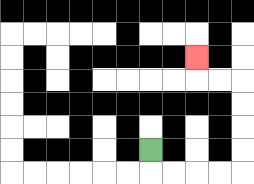{'start': '[6, 6]', 'end': '[8, 2]', 'path_directions': 'D,R,R,R,R,U,U,U,U,L,L,U', 'path_coordinates': '[[6, 6], [6, 7], [7, 7], [8, 7], [9, 7], [10, 7], [10, 6], [10, 5], [10, 4], [10, 3], [9, 3], [8, 3], [8, 2]]'}